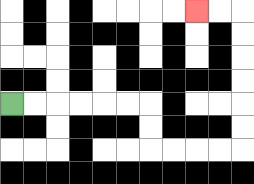{'start': '[0, 4]', 'end': '[8, 0]', 'path_directions': 'R,R,R,R,R,R,D,D,R,R,R,R,U,U,U,U,U,U,L,L', 'path_coordinates': '[[0, 4], [1, 4], [2, 4], [3, 4], [4, 4], [5, 4], [6, 4], [6, 5], [6, 6], [7, 6], [8, 6], [9, 6], [10, 6], [10, 5], [10, 4], [10, 3], [10, 2], [10, 1], [10, 0], [9, 0], [8, 0]]'}